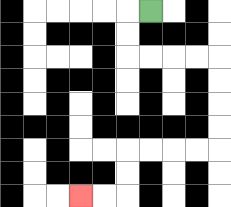{'start': '[6, 0]', 'end': '[3, 8]', 'path_directions': 'L,D,D,R,R,R,R,D,D,D,D,L,L,L,L,D,D,L,L', 'path_coordinates': '[[6, 0], [5, 0], [5, 1], [5, 2], [6, 2], [7, 2], [8, 2], [9, 2], [9, 3], [9, 4], [9, 5], [9, 6], [8, 6], [7, 6], [6, 6], [5, 6], [5, 7], [5, 8], [4, 8], [3, 8]]'}